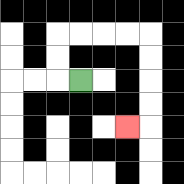{'start': '[3, 3]', 'end': '[5, 5]', 'path_directions': 'L,U,U,R,R,R,R,D,D,D,D,L', 'path_coordinates': '[[3, 3], [2, 3], [2, 2], [2, 1], [3, 1], [4, 1], [5, 1], [6, 1], [6, 2], [6, 3], [6, 4], [6, 5], [5, 5]]'}